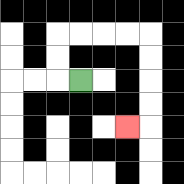{'start': '[3, 3]', 'end': '[5, 5]', 'path_directions': 'L,U,U,R,R,R,R,D,D,D,D,L', 'path_coordinates': '[[3, 3], [2, 3], [2, 2], [2, 1], [3, 1], [4, 1], [5, 1], [6, 1], [6, 2], [6, 3], [6, 4], [6, 5], [5, 5]]'}